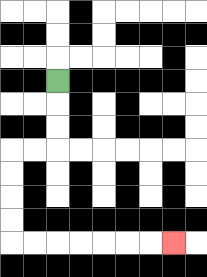{'start': '[2, 3]', 'end': '[7, 10]', 'path_directions': 'D,D,D,L,L,D,D,D,D,R,R,R,R,R,R,R', 'path_coordinates': '[[2, 3], [2, 4], [2, 5], [2, 6], [1, 6], [0, 6], [0, 7], [0, 8], [0, 9], [0, 10], [1, 10], [2, 10], [3, 10], [4, 10], [5, 10], [6, 10], [7, 10]]'}